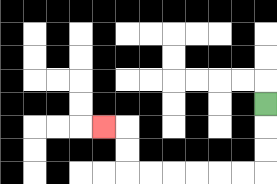{'start': '[11, 4]', 'end': '[4, 5]', 'path_directions': 'D,D,D,L,L,L,L,L,L,U,U,L', 'path_coordinates': '[[11, 4], [11, 5], [11, 6], [11, 7], [10, 7], [9, 7], [8, 7], [7, 7], [6, 7], [5, 7], [5, 6], [5, 5], [4, 5]]'}